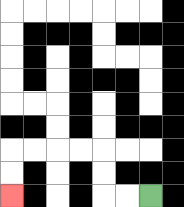{'start': '[6, 8]', 'end': '[0, 8]', 'path_directions': 'L,L,U,U,L,L,L,L,D,D', 'path_coordinates': '[[6, 8], [5, 8], [4, 8], [4, 7], [4, 6], [3, 6], [2, 6], [1, 6], [0, 6], [0, 7], [0, 8]]'}